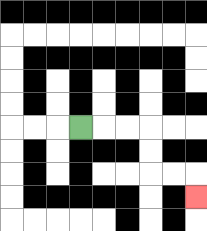{'start': '[3, 5]', 'end': '[8, 8]', 'path_directions': 'R,R,R,D,D,R,R,D', 'path_coordinates': '[[3, 5], [4, 5], [5, 5], [6, 5], [6, 6], [6, 7], [7, 7], [8, 7], [8, 8]]'}